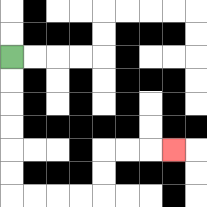{'start': '[0, 2]', 'end': '[7, 6]', 'path_directions': 'D,D,D,D,D,D,R,R,R,R,U,U,R,R,R', 'path_coordinates': '[[0, 2], [0, 3], [0, 4], [0, 5], [0, 6], [0, 7], [0, 8], [1, 8], [2, 8], [3, 8], [4, 8], [4, 7], [4, 6], [5, 6], [6, 6], [7, 6]]'}